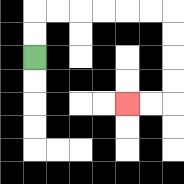{'start': '[1, 2]', 'end': '[5, 4]', 'path_directions': 'U,U,R,R,R,R,R,R,D,D,D,D,L,L', 'path_coordinates': '[[1, 2], [1, 1], [1, 0], [2, 0], [3, 0], [4, 0], [5, 0], [6, 0], [7, 0], [7, 1], [7, 2], [7, 3], [7, 4], [6, 4], [5, 4]]'}